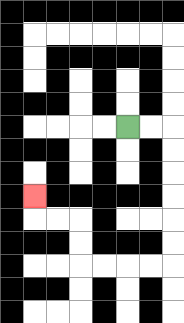{'start': '[5, 5]', 'end': '[1, 8]', 'path_directions': 'R,R,D,D,D,D,D,D,L,L,L,L,U,U,L,L,U', 'path_coordinates': '[[5, 5], [6, 5], [7, 5], [7, 6], [7, 7], [7, 8], [7, 9], [7, 10], [7, 11], [6, 11], [5, 11], [4, 11], [3, 11], [3, 10], [3, 9], [2, 9], [1, 9], [1, 8]]'}